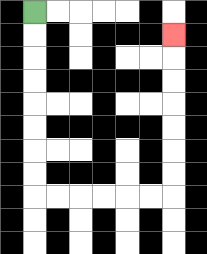{'start': '[1, 0]', 'end': '[7, 1]', 'path_directions': 'D,D,D,D,D,D,D,D,R,R,R,R,R,R,U,U,U,U,U,U,U', 'path_coordinates': '[[1, 0], [1, 1], [1, 2], [1, 3], [1, 4], [1, 5], [1, 6], [1, 7], [1, 8], [2, 8], [3, 8], [4, 8], [5, 8], [6, 8], [7, 8], [7, 7], [7, 6], [7, 5], [7, 4], [7, 3], [7, 2], [7, 1]]'}